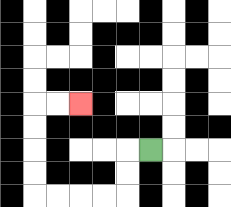{'start': '[6, 6]', 'end': '[3, 4]', 'path_directions': 'L,D,D,L,L,L,L,U,U,U,U,R,R', 'path_coordinates': '[[6, 6], [5, 6], [5, 7], [5, 8], [4, 8], [3, 8], [2, 8], [1, 8], [1, 7], [1, 6], [1, 5], [1, 4], [2, 4], [3, 4]]'}